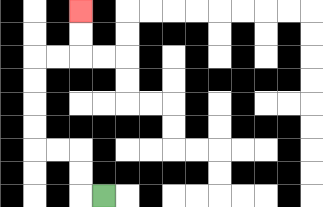{'start': '[4, 8]', 'end': '[3, 0]', 'path_directions': 'L,U,U,L,L,U,U,U,U,R,R,U,U', 'path_coordinates': '[[4, 8], [3, 8], [3, 7], [3, 6], [2, 6], [1, 6], [1, 5], [1, 4], [1, 3], [1, 2], [2, 2], [3, 2], [3, 1], [3, 0]]'}